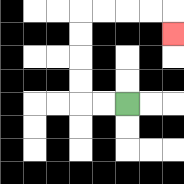{'start': '[5, 4]', 'end': '[7, 1]', 'path_directions': 'L,L,U,U,U,U,R,R,R,R,D', 'path_coordinates': '[[5, 4], [4, 4], [3, 4], [3, 3], [3, 2], [3, 1], [3, 0], [4, 0], [5, 0], [6, 0], [7, 0], [7, 1]]'}